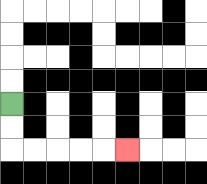{'start': '[0, 4]', 'end': '[5, 6]', 'path_directions': 'D,D,R,R,R,R,R', 'path_coordinates': '[[0, 4], [0, 5], [0, 6], [1, 6], [2, 6], [3, 6], [4, 6], [5, 6]]'}